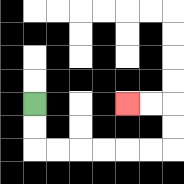{'start': '[1, 4]', 'end': '[5, 4]', 'path_directions': 'D,D,R,R,R,R,R,R,U,U,L,L', 'path_coordinates': '[[1, 4], [1, 5], [1, 6], [2, 6], [3, 6], [4, 6], [5, 6], [6, 6], [7, 6], [7, 5], [7, 4], [6, 4], [5, 4]]'}